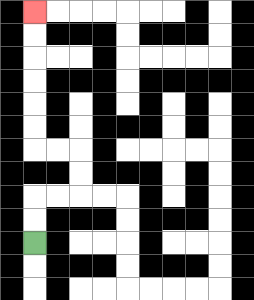{'start': '[1, 10]', 'end': '[1, 0]', 'path_directions': 'U,U,R,R,U,U,L,L,U,U,U,U,U,U', 'path_coordinates': '[[1, 10], [1, 9], [1, 8], [2, 8], [3, 8], [3, 7], [3, 6], [2, 6], [1, 6], [1, 5], [1, 4], [1, 3], [1, 2], [1, 1], [1, 0]]'}